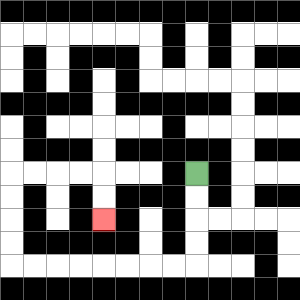{'start': '[8, 7]', 'end': '[4, 9]', 'path_directions': 'D,D,D,D,L,L,L,L,L,L,L,L,U,U,U,U,R,R,R,R,D,D', 'path_coordinates': '[[8, 7], [8, 8], [8, 9], [8, 10], [8, 11], [7, 11], [6, 11], [5, 11], [4, 11], [3, 11], [2, 11], [1, 11], [0, 11], [0, 10], [0, 9], [0, 8], [0, 7], [1, 7], [2, 7], [3, 7], [4, 7], [4, 8], [4, 9]]'}